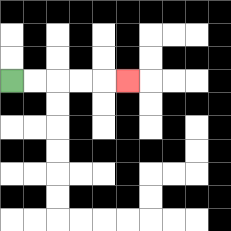{'start': '[0, 3]', 'end': '[5, 3]', 'path_directions': 'R,R,R,R,R', 'path_coordinates': '[[0, 3], [1, 3], [2, 3], [3, 3], [4, 3], [5, 3]]'}